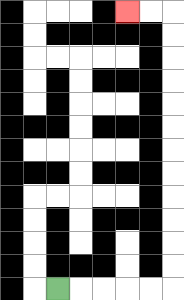{'start': '[2, 12]', 'end': '[5, 0]', 'path_directions': 'R,R,R,R,R,U,U,U,U,U,U,U,U,U,U,U,U,L,L', 'path_coordinates': '[[2, 12], [3, 12], [4, 12], [5, 12], [6, 12], [7, 12], [7, 11], [7, 10], [7, 9], [7, 8], [7, 7], [7, 6], [7, 5], [7, 4], [7, 3], [7, 2], [7, 1], [7, 0], [6, 0], [5, 0]]'}